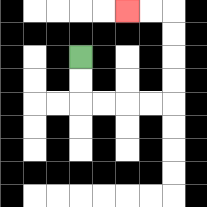{'start': '[3, 2]', 'end': '[5, 0]', 'path_directions': 'D,D,R,R,R,R,U,U,U,U,L,L', 'path_coordinates': '[[3, 2], [3, 3], [3, 4], [4, 4], [5, 4], [6, 4], [7, 4], [7, 3], [7, 2], [7, 1], [7, 0], [6, 0], [5, 0]]'}